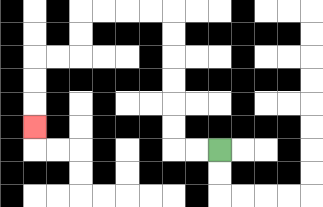{'start': '[9, 6]', 'end': '[1, 5]', 'path_directions': 'L,L,U,U,U,U,U,U,L,L,L,L,D,D,L,L,D,D,D', 'path_coordinates': '[[9, 6], [8, 6], [7, 6], [7, 5], [7, 4], [7, 3], [7, 2], [7, 1], [7, 0], [6, 0], [5, 0], [4, 0], [3, 0], [3, 1], [3, 2], [2, 2], [1, 2], [1, 3], [1, 4], [1, 5]]'}